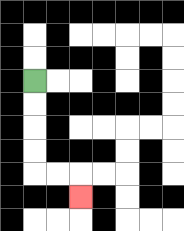{'start': '[1, 3]', 'end': '[3, 8]', 'path_directions': 'D,D,D,D,R,R,D', 'path_coordinates': '[[1, 3], [1, 4], [1, 5], [1, 6], [1, 7], [2, 7], [3, 7], [3, 8]]'}